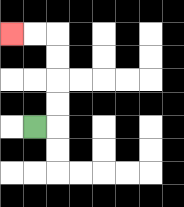{'start': '[1, 5]', 'end': '[0, 1]', 'path_directions': 'R,U,U,U,U,L,L', 'path_coordinates': '[[1, 5], [2, 5], [2, 4], [2, 3], [2, 2], [2, 1], [1, 1], [0, 1]]'}